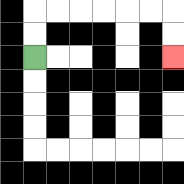{'start': '[1, 2]', 'end': '[7, 2]', 'path_directions': 'U,U,R,R,R,R,R,R,D,D', 'path_coordinates': '[[1, 2], [1, 1], [1, 0], [2, 0], [3, 0], [4, 0], [5, 0], [6, 0], [7, 0], [7, 1], [7, 2]]'}